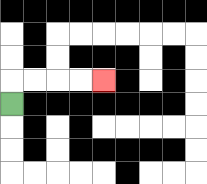{'start': '[0, 4]', 'end': '[4, 3]', 'path_directions': 'U,R,R,R,R', 'path_coordinates': '[[0, 4], [0, 3], [1, 3], [2, 3], [3, 3], [4, 3]]'}